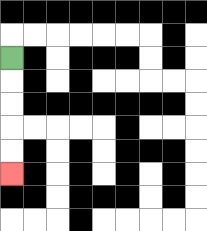{'start': '[0, 2]', 'end': '[0, 7]', 'path_directions': 'D,D,D,D,D', 'path_coordinates': '[[0, 2], [0, 3], [0, 4], [0, 5], [0, 6], [0, 7]]'}